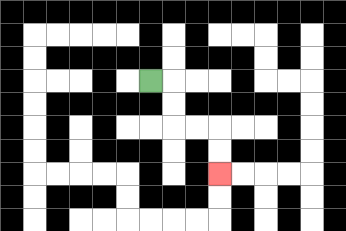{'start': '[6, 3]', 'end': '[9, 7]', 'path_directions': 'R,D,D,R,R,D,D', 'path_coordinates': '[[6, 3], [7, 3], [7, 4], [7, 5], [8, 5], [9, 5], [9, 6], [9, 7]]'}